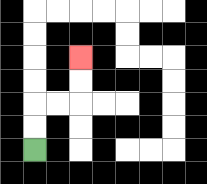{'start': '[1, 6]', 'end': '[3, 2]', 'path_directions': 'U,U,R,R,U,U', 'path_coordinates': '[[1, 6], [1, 5], [1, 4], [2, 4], [3, 4], [3, 3], [3, 2]]'}